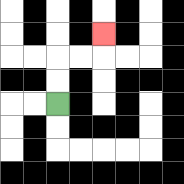{'start': '[2, 4]', 'end': '[4, 1]', 'path_directions': 'U,U,R,R,U', 'path_coordinates': '[[2, 4], [2, 3], [2, 2], [3, 2], [4, 2], [4, 1]]'}